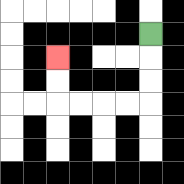{'start': '[6, 1]', 'end': '[2, 2]', 'path_directions': 'D,D,D,L,L,L,L,U,U', 'path_coordinates': '[[6, 1], [6, 2], [6, 3], [6, 4], [5, 4], [4, 4], [3, 4], [2, 4], [2, 3], [2, 2]]'}